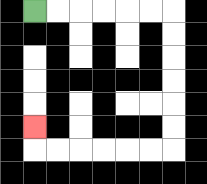{'start': '[1, 0]', 'end': '[1, 5]', 'path_directions': 'R,R,R,R,R,R,D,D,D,D,D,D,L,L,L,L,L,L,U', 'path_coordinates': '[[1, 0], [2, 0], [3, 0], [4, 0], [5, 0], [6, 0], [7, 0], [7, 1], [7, 2], [7, 3], [7, 4], [7, 5], [7, 6], [6, 6], [5, 6], [4, 6], [3, 6], [2, 6], [1, 6], [1, 5]]'}